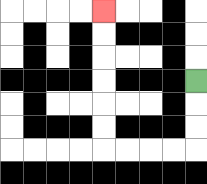{'start': '[8, 3]', 'end': '[4, 0]', 'path_directions': 'D,D,D,L,L,L,L,U,U,U,U,U,U', 'path_coordinates': '[[8, 3], [8, 4], [8, 5], [8, 6], [7, 6], [6, 6], [5, 6], [4, 6], [4, 5], [4, 4], [4, 3], [4, 2], [4, 1], [4, 0]]'}